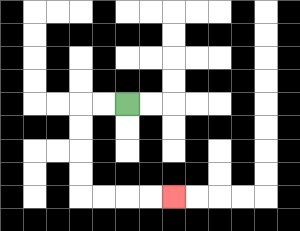{'start': '[5, 4]', 'end': '[7, 8]', 'path_directions': 'L,L,D,D,D,D,R,R,R,R', 'path_coordinates': '[[5, 4], [4, 4], [3, 4], [3, 5], [3, 6], [3, 7], [3, 8], [4, 8], [5, 8], [6, 8], [7, 8]]'}